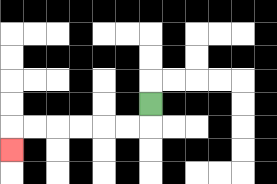{'start': '[6, 4]', 'end': '[0, 6]', 'path_directions': 'D,L,L,L,L,L,L,D', 'path_coordinates': '[[6, 4], [6, 5], [5, 5], [4, 5], [3, 5], [2, 5], [1, 5], [0, 5], [0, 6]]'}